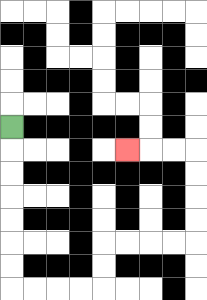{'start': '[0, 5]', 'end': '[5, 6]', 'path_directions': 'D,D,D,D,D,D,D,R,R,R,R,U,U,R,R,R,R,U,U,U,U,L,L,L', 'path_coordinates': '[[0, 5], [0, 6], [0, 7], [0, 8], [0, 9], [0, 10], [0, 11], [0, 12], [1, 12], [2, 12], [3, 12], [4, 12], [4, 11], [4, 10], [5, 10], [6, 10], [7, 10], [8, 10], [8, 9], [8, 8], [8, 7], [8, 6], [7, 6], [6, 6], [5, 6]]'}